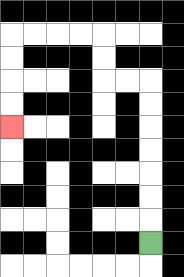{'start': '[6, 10]', 'end': '[0, 5]', 'path_directions': 'U,U,U,U,U,U,U,L,L,U,U,L,L,L,L,D,D,D,D', 'path_coordinates': '[[6, 10], [6, 9], [6, 8], [6, 7], [6, 6], [6, 5], [6, 4], [6, 3], [5, 3], [4, 3], [4, 2], [4, 1], [3, 1], [2, 1], [1, 1], [0, 1], [0, 2], [0, 3], [0, 4], [0, 5]]'}